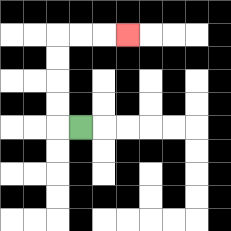{'start': '[3, 5]', 'end': '[5, 1]', 'path_directions': 'L,U,U,U,U,R,R,R', 'path_coordinates': '[[3, 5], [2, 5], [2, 4], [2, 3], [2, 2], [2, 1], [3, 1], [4, 1], [5, 1]]'}